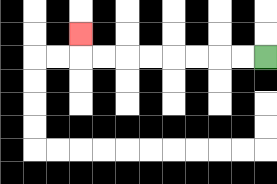{'start': '[11, 2]', 'end': '[3, 1]', 'path_directions': 'L,L,L,L,L,L,L,L,U', 'path_coordinates': '[[11, 2], [10, 2], [9, 2], [8, 2], [7, 2], [6, 2], [5, 2], [4, 2], [3, 2], [3, 1]]'}